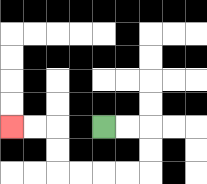{'start': '[4, 5]', 'end': '[0, 5]', 'path_directions': 'R,R,D,D,L,L,L,L,U,U,L,L', 'path_coordinates': '[[4, 5], [5, 5], [6, 5], [6, 6], [6, 7], [5, 7], [4, 7], [3, 7], [2, 7], [2, 6], [2, 5], [1, 5], [0, 5]]'}